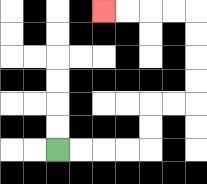{'start': '[2, 6]', 'end': '[4, 0]', 'path_directions': 'R,R,R,R,U,U,R,R,U,U,U,U,L,L,L,L', 'path_coordinates': '[[2, 6], [3, 6], [4, 6], [5, 6], [6, 6], [6, 5], [6, 4], [7, 4], [8, 4], [8, 3], [8, 2], [8, 1], [8, 0], [7, 0], [6, 0], [5, 0], [4, 0]]'}